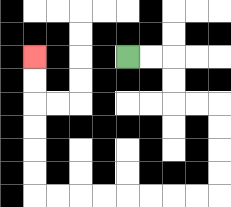{'start': '[5, 2]', 'end': '[1, 2]', 'path_directions': 'R,R,D,D,R,R,D,D,D,D,L,L,L,L,L,L,L,L,U,U,U,U,U,U', 'path_coordinates': '[[5, 2], [6, 2], [7, 2], [7, 3], [7, 4], [8, 4], [9, 4], [9, 5], [9, 6], [9, 7], [9, 8], [8, 8], [7, 8], [6, 8], [5, 8], [4, 8], [3, 8], [2, 8], [1, 8], [1, 7], [1, 6], [1, 5], [1, 4], [1, 3], [1, 2]]'}